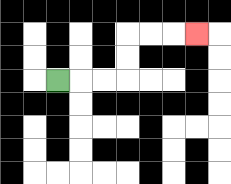{'start': '[2, 3]', 'end': '[8, 1]', 'path_directions': 'R,R,R,U,U,R,R,R', 'path_coordinates': '[[2, 3], [3, 3], [4, 3], [5, 3], [5, 2], [5, 1], [6, 1], [7, 1], [8, 1]]'}